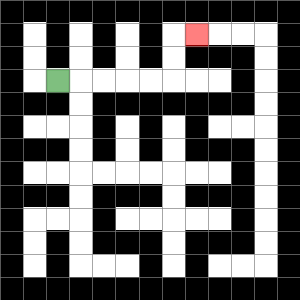{'start': '[2, 3]', 'end': '[8, 1]', 'path_directions': 'R,R,R,R,R,U,U,R', 'path_coordinates': '[[2, 3], [3, 3], [4, 3], [5, 3], [6, 3], [7, 3], [7, 2], [7, 1], [8, 1]]'}